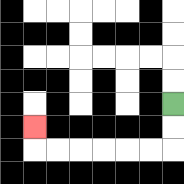{'start': '[7, 4]', 'end': '[1, 5]', 'path_directions': 'D,D,L,L,L,L,L,L,U', 'path_coordinates': '[[7, 4], [7, 5], [7, 6], [6, 6], [5, 6], [4, 6], [3, 6], [2, 6], [1, 6], [1, 5]]'}